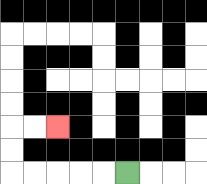{'start': '[5, 7]', 'end': '[2, 5]', 'path_directions': 'L,L,L,L,L,U,U,R,R', 'path_coordinates': '[[5, 7], [4, 7], [3, 7], [2, 7], [1, 7], [0, 7], [0, 6], [0, 5], [1, 5], [2, 5]]'}